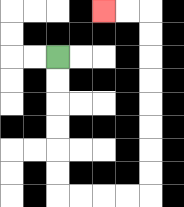{'start': '[2, 2]', 'end': '[4, 0]', 'path_directions': 'D,D,D,D,D,D,R,R,R,R,U,U,U,U,U,U,U,U,L,L', 'path_coordinates': '[[2, 2], [2, 3], [2, 4], [2, 5], [2, 6], [2, 7], [2, 8], [3, 8], [4, 8], [5, 8], [6, 8], [6, 7], [6, 6], [6, 5], [6, 4], [6, 3], [6, 2], [6, 1], [6, 0], [5, 0], [4, 0]]'}